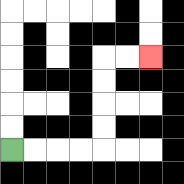{'start': '[0, 6]', 'end': '[6, 2]', 'path_directions': 'R,R,R,R,U,U,U,U,R,R', 'path_coordinates': '[[0, 6], [1, 6], [2, 6], [3, 6], [4, 6], [4, 5], [4, 4], [4, 3], [4, 2], [5, 2], [6, 2]]'}